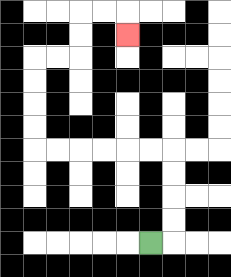{'start': '[6, 10]', 'end': '[5, 1]', 'path_directions': 'R,U,U,U,U,L,L,L,L,L,L,U,U,U,U,R,R,U,U,R,R,D', 'path_coordinates': '[[6, 10], [7, 10], [7, 9], [7, 8], [7, 7], [7, 6], [6, 6], [5, 6], [4, 6], [3, 6], [2, 6], [1, 6], [1, 5], [1, 4], [1, 3], [1, 2], [2, 2], [3, 2], [3, 1], [3, 0], [4, 0], [5, 0], [5, 1]]'}